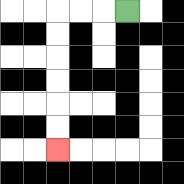{'start': '[5, 0]', 'end': '[2, 6]', 'path_directions': 'L,L,L,D,D,D,D,D,D', 'path_coordinates': '[[5, 0], [4, 0], [3, 0], [2, 0], [2, 1], [2, 2], [2, 3], [2, 4], [2, 5], [2, 6]]'}